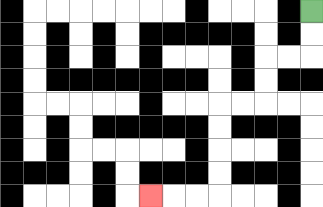{'start': '[13, 0]', 'end': '[6, 8]', 'path_directions': 'D,D,L,L,D,D,L,L,D,D,D,D,L,L,L', 'path_coordinates': '[[13, 0], [13, 1], [13, 2], [12, 2], [11, 2], [11, 3], [11, 4], [10, 4], [9, 4], [9, 5], [9, 6], [9, 7], [9, 8], [8, 8], [7, 8], [6, 8]]'}